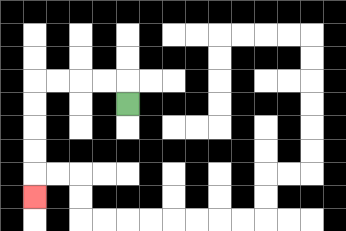{'start': '[5, 4]', 'end': '[1, 8]', 'path_directions': 'U,L,L,L,L,D,D,D,D,D', 'path_coordinates': '[[5, 4], [5, 3], [4, 3], [3, 3], [2, 3], [1, 3], [1, 4], [1, 5], [1, 6], [1, 7], [1, 8]]'}